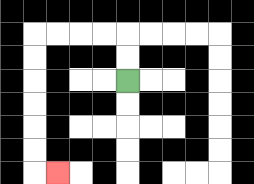{'start': '[5, 3]', 'end': '[2, 7]', 'path_directions': 'U,U,L,L,L,L,D,D,D,D,D,D,R', 'path_coordinates': '[[5, 3], [5, 2], [5, 1], [4, 1], [3, 1], [2, 1], [1, 1], [1, 2], [1, 3], [1, 4], [1, 5], [1, 6], [1, 7], [2, 7]]'}